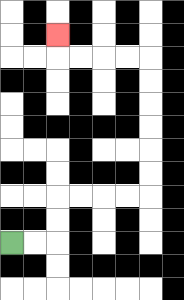{'start': '[0, 10]', 'end': '[2, 1]', 'path_directions': 'R,R,U,U,R,R,R,R,U,U,U,U,U,U,L,L,L,L,U', 'path_coordinates': '[[0, 10], [1, 10], [2, 10], [2, 9], [2, 8], [3, 8], [4, 8], [5, 8], [6, 8], [6, 7], [6, 6], [6, 5], [6, 4], [6, 3], [6, 2], [5, 2], [4, 2], [3, 2], [2, 2], [2, 1]]'}